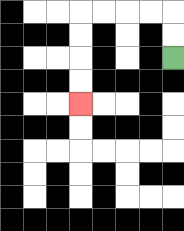{'start': '[7, 2]', 'end': '[3, 4]', 'path_directions': 'U,U,L,L,L,L,D,D,D,D', 'path_coordinates': '[[7, 2], [7, 1], [7, 0], [6, 0], [5, 0], [4, 0], [3, 0], [3, 1], [3, 2], [3, 3], [3, 4]]'}